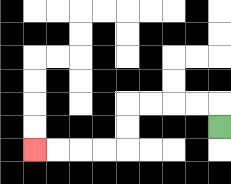{'start': '[9, 5]', 'end': '[1, 6]', 'path_directions': 'U,L,L,L,L,D,D,L,L,L,L', 'path_coordinates': '[[9, 5], [9, 4], [8, 4], [7, 4], [6, 4], [5, 4], [5, 5], [5, 6], [4, 6], [3, 6], [2, 6], [1, 6]]'}